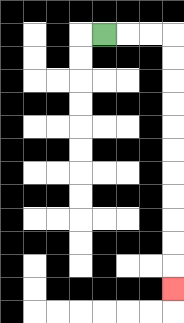{'start': '[4, 1]', 'end': '[7, 12]', 'path_directions': 'R,R,R,D,D,D,D,D,D,D,D,D,D,D', 'path_coordinates': '[[4, 1], [5, 1], [6, 1], [7, 1], [7, 2], [7, 3], [7, 4], [7, 5], [7, 6], [7, 7], [7, 8], [7, 9], [7, 10], [7, 11], [7, 12]]'}